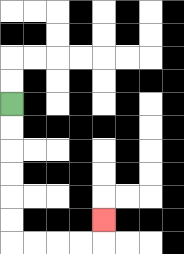{'start': '[0, 4]', 'end': '[4, 9]', 'path_directions': 'D,D,D,D,D,D,R,R,R,R,U', 'path_coordinates': '[[0, 4], [0, 5], [0, 6], [0, 7], [0, 8], [0, 9], [0, 10], [1, 10], [2, 10], [3, 10], [4, 10], [4, 9]]'}